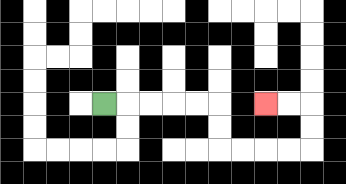{'start': '[4, 4]', 'end': '[11, 4]', 'path_directions': 'R,R,R,R,R,D,D,R,R,R,R,U,U,L,L', 'path_coordinates': '[[4, 4], [5, 4], [6, 4], [7, 4], [8, 4], [9, 4], [9, 5], [9, 6], [10, 6], [11, 6], [12, 6], [13, 6], [13, 5], [13, 4], [12, 4], [11, 4]]'}